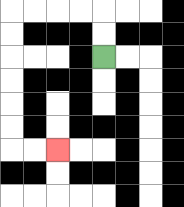{'start': '[4, 2]', 'end': '[2, 6]', 'path_directions': 'U,U,L,L,L,L,D,D,D,D,D,D,R,R', 'path_coordinates': '[[4, 2], [4, 1], [4, 0], [3, 0], [2, 0], [1, 0], [0, 0], [0, 1], [0, 2], [0, 3], [0, 4], [0, 5], [0, 6], [1, 6], [2, 6]]'}